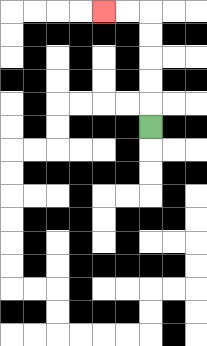{'start': '[6, 5]', 'end': '[4, 0]', 'path_directions': 'U,U,U,U,U,L,L', 'path_coordinates': '[[6, 5], [6, 4], [6, 3], [6, 2], [6, 1], [6, 0], [5, 0], [4, 0]]'}